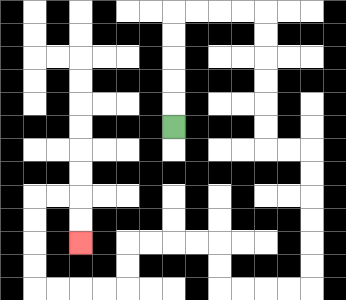{'start': '[7, 5]', 'end': '[3, 10]', 'path_directions': 'U,U,U,U,U,R,R,R,R,D,D,D,D,D,D,R,R,D,D,D,D,D,D,L,L,L,L,U,U,L,L,L,L,D,D,L,L,L,L,U,U,U,U,R,R,D,D', 'path_coordinates': '[[7, 5], [7, 4], [7, 3], [7, 2], [7, 1], [7, 0], [8, 0], [9, 0], [10, 0], [11, 0], [11, 1], [11, 2], [11, 3], [11, 4], [11, 5], [11, 6], [12, 6], [13, 6], [13, 7], [13, 8], [13, 9], [13, 10], [13, 11], [13, 12], [12, 12], [11, 12], [10, 12], [9, 12], [9, 11], [9, 10], [8, 10], [7, 10], [6, 10], [5, 10], [5, 11], [5, 12], [4, 12], [3, 12], [2, 12], [1, 12], [1, 11], [1, 10], [1, 9], [1, 8], [2, 8], [3, 8], [3, 9], [3, 10]]'}